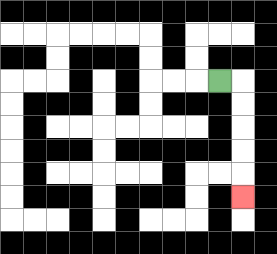{'start': '[9, 3]', 'end': '[10, 8]', 'path_directions': 'R,D,D,D,D,D', 'path_coordinates': '[[9, 3], [10, 3], [10, 4], [10, 5], [10, 6], [10, 7], [10, 8]]'}